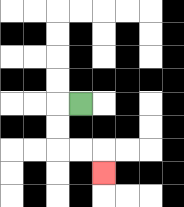{'start': '[3, 4]', 'end': '[4, 7]', 'path_directions': 'L,D,D,R,R,D', 'path_coordinates': '[[3, 4], [2, 4], [2, 5], [2, 6], [3, 6], [4, 6], [4, 7]]'}